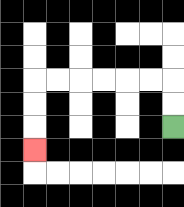{'start': '[7, 5]', 'end': '[1, 6]', 'path_directions': 'U,U,L,L,L,L,L,L,D,D,D', 'path_coordinates': '[[7, 5], [7, 4], [7, 3], [6, 3], [5, 3], [4, 3], [3, 3], [2, 3], [1, 3], [1, 4], [1, 5], [1, 6]]'}